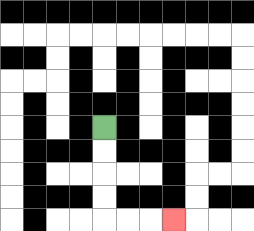{'start': '[4, 5]', 'end': '[7, 9]', 'path_directions': 'D,D,D,D,R,R,R', 'path_coordinates': '[[4, 5], [4, 6], [4, 7], [4, 8], [4, 9], [5, 9], [6, 9], [7, 9]]'}